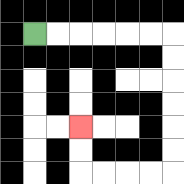{'start': '[1, 1]', 'end': '[3, 5]', 'path_directions': 'R,R,R,R,R,R,D,D,D,D,D,D,L,L,L,L,U,U', 'path_coordinates': '[[1, 1], [2, 1], [3, 1], [4, 1], [5, 1], [6, 1], [7, 1], [7, 2], [7, 3], [7, 4], [7, 5], [7, 6], [7, 7], [6, 7], [5, 7], [4, 7], [3, 7], [3, 6], [3, 5]]'}